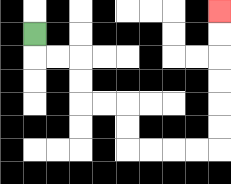{'start': '[1, 1]', 'end': '[9, 0]', 'path_directions': 'D,R,R,D,D,R,R,D,D,R,R,R,R,U,U,U,U,U,U', 'path_coordinates': '[[1, 1], [1, 2], [2, 2], [3, 2], [3, 3], [3, 4], [4, 4], [5, 4], [5, 5], [5, 6], [6, 6], [7, 6], [8, 6], [9, 6], [9, 5], [9, 4], [9, 3], [9, 2], [9, 1], [9, 0]]'}